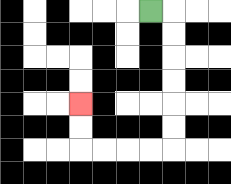{'start': '[6, 0]', 'end': '[3, 4]', 'path_directions': 'R,D,D,D,D,D,D,L,L,L,L,U,U', 'path_coordinates': '[[6, 0], [7, 0], [7, 1], [7, 2], [7, 3], [7, 4], [7, 5], [7, 6], [6, 6], [5, 6], [4, 6], [3, 6], [3, 5], [3, 4]]'}